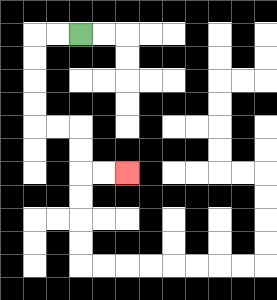{'start': '[3, 1]', 'end': '[5, 7]', 'path_directions': 'L,L,D,D,D,D,R,R,D,D,R,R', 'path_coordinates': '[[3, 1], [2, 1], [1, 1], [1, 2], [1, 3], [1, 4], [1, 5], [2, 5], [3, 5], [3, 6], [3, 7], [4, 7], [5, 7]]'}